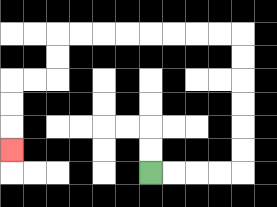{'start': '[6, 7]', 'end': '[0, 6]', 'path_directions': 'R,R,R,R,U,U,U,U,U,U,L,L,L,L,L,L,L,L,D,D,L,L,D,D,D', 'path_coordinates': '[[6, 7], [7, 7], [8, 7], [9, 7], [10, 7], [10, 6], [10, 5], [10, 4], [10, 3], [10, 2], [10, 1], [9, 1], [8, 1], [7, 1], [6, 1], [5, 1], [4, 1], [3, 1], [2, 1], [2, 2], [2, 3], [1, 3], [0, 3], [0, 4], [0, 5], [0, 6]]'}